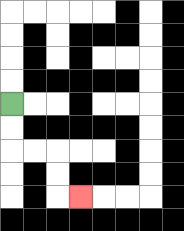{'start': '[0, 4]', 'end': '[3, 8]', 'path_directions': 'D,D,R,R,D,D,R', 'path_coordinates': '[[0, 4], [0, 5], [0, 6], [1, 6], [2, 6], [2, 7], [2, 8], [3, 8]]'}